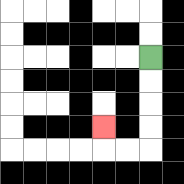{'start': '[6, 2]', 'end': '[4, 5]', 'path_directions': 'D,D,D,D,L,L,U', 'path_coordinates': '[[6, 2], [6, 3], [6, 4], [6, 5], [6, 6], [5, 6], [4, 6], [4, 5]]'}